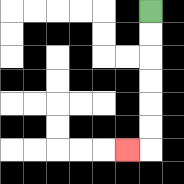{'start': '[6, 0]', 'end': '[5, 6]', 'path_directions': 'D,D,D,D,D,D,L', 'path_coordinates': '[[6, 0], [6, 1], [6, 2], [6, 3], [6, 4], [6, 5], [6, 6], [5, 6]]'}